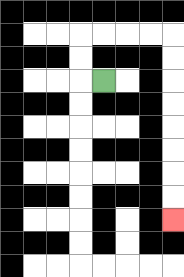{'start': '[4, 3]', 'end': '[7, 9]', 'path_directions': 'L,U,U,R,R,R,R,D,D,D,D,D,D,D,D', 'path_coordinates': '[[4, 3], [3, 3], [3, 2], [3, 1], [4, 1], [5, 1], [6, 1], [7, 1], [7, 2], [7, 3], [7, 4], [7, 5], [7, 6], [7, 7], [7, 8], [7, 9]]'}